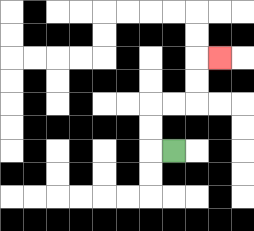{'start': '[7, 6]', 'end': '[9, 2]', 'path_directions': 'L,U,U,R,R,U,U,R', 'path_coordinates': '[[7, 6], [6, 6], [6, 5], [6, 4], [7, 4], [8, 4], [8, 3], [8, 2], [9, 2]]'}